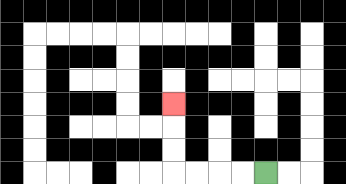{'start': '[11, 7]', 'end': '[7, 4]', 'path_directions': 'L,L,L,L,U,U,U', 'path_coordinates': '[[11, 7], [10, 7], [9, 7], [8, 7], [7, 7], [7, 6], [7, 5], [7, 4]]'}